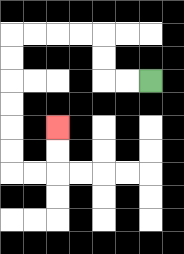{'start': '[6, 3]', 'end': '[2, 5]', 'path_directions': 'L,L,U,U,L,L,L,L,D,D,D,D,D,D,R,R,U,U', 'path_coordinates': '[[6, 3], [5, 3], [4, 3], [4, 2], [4, 1], [3, 1], [2, 1], [1, 1], [0, 1], [0, 2], [0, 3], [0, 4], [0, 5], [0, 6], [0, 7], [1, 7], [2, 7], [2, 6], [2, 5]]'}